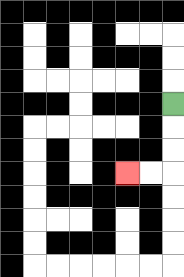{'start': '[7, 4]', 'end': '[5, 7]', 'path_directions': 'D,D,D,L,L', 'path_coordinates': '[[7, 4], [7, 5], [7, 6], [7, 7], [6, 7], [5, 7]]'}